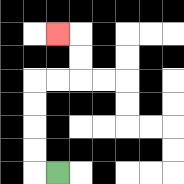{'start': '[2, 7]', 'end': '[2, 1]', 'path_directions': 'L,U,U,U,U,R,R,U,U,L', 'path_coordinates': '[[2, 7], [1, 7], [1, 6], [1, 5], [1, 4], [1, 3], [2, 3], [3, 3], [3, 2], [3, 1], [2, 1]]'}